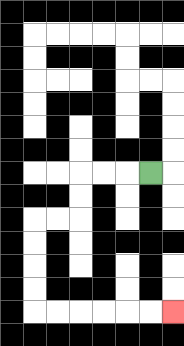{'start': '[6, 7]', 'end': '[7, 13]', 'path_directions': 'L,L,L,D,D,L,L,D,D,D,D,R,R,R,R,R,R', 'path_coordinates': '[[6, 7], [5, 7], [4, 7], [3, 7], [3, 8], [3, 9], [2, 9], [1, 9], [1, 10], [1, 11], [1, 12], [1, 13], [2, 13], [3, 13], [4, 13], [5, 13], [6, 13], [7, 13]]'}